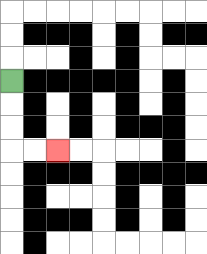{'start': '[0, 3]', 'end': '[2, 6]', 'path_directions': 'D,D,D,R,R', 'path_coordinates': '[[0, 3], [0, 4], [0, 5], [0, 6], [1, 6], [2, 6]]'}